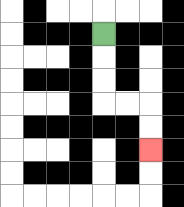{'start': '[4, 1]', 'end': '[6, 6]', 'path_directions': 'D,D,D,R,R,D,D', 'path_coordinates': '[[4, 1], [4, 2], [4, 3], [4, 4], [5, 4], [6, 4], [6, 5], [6, 6]]'}